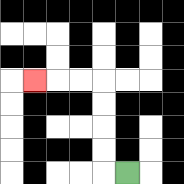{'start': '[5, 7]', 'end': '[1, 3]', 'path_directions': 'L,U,U,U,U,L,L,L', 'path_coordinates': '[[5, 7], [4, 7], [4, 6], [4, 5], [4, 4], [4, 3], [3, 3], [2, 3], [1, 3]]'}